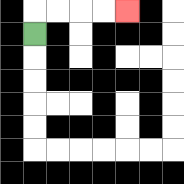{'start': '[1, 1]', 'end': '[5, 0]', 'path_directions': 'U,R,R,R,R', 'path_coordinates': '[[1, 1], [1, 0], [2, 0], [3, 0], [4, 0], [5, 0]]'}